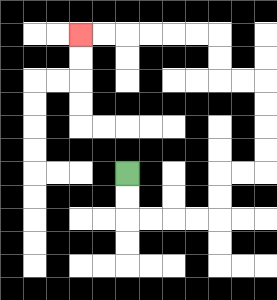{'start': '[5, 7]', 'end': '[3, 1]', 'path_directions': 'D,D,R,R,R,R,U,U,R,R,U,U,U,U,L,L,U,U,L,L,L,L,L,L', 'path_coordinates': '[[5, 7], [5, 8], [5, 9], [6, 9], [7, 9], [8, 9], [9, 9], [9, 8], [9, 7], [10, 7], [11, 7], [11, 6], [11, 5], [11, 4], [11, 3], [10, 3], [9, 3], [9, 2], [9, 1], [8, 1], [7, 1], [6, 1], [5, 1], [4, 1], [3, 1]]'}